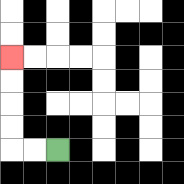{'start': '[2, 6]', 'end': '[0, 2]', 'path_directions': 'L,L,U,U,U,U', 'path_coordinates': '[[2, 6], [1, 6], [0, 6], [0, 5], [0, 4], [0, 3], [0, 2]]'}